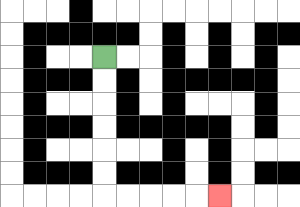{'start': '[4, 2]', 'end': '[9, 8]', 'path_directions': 'D,D,D,D,D,D,R,R,R,R,R', 'path_coordinates': '[[4, 2], [4, 3], [4, 4], [4, 5], [4, 6], [4, 7], [4, 8], [5, 8], [6, 8], [7, 8], [8, 8], [9, 8]]'}